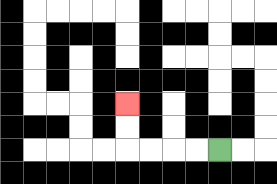{'start': '[9, 6]', 'end': '[5, 4]', 'path_directions': 'L,L,L,L,U,U', 'path_coordinates': '[[9, 6], [8, 6], [7, 6], [6, 6], [5, 6], [5, 5], [5, 4]]'}